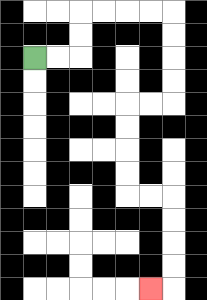{'start': '[1, 2]', 'end': '[6, 12]', 'path_directions': 'R,R,U,U,R,R,R,R,D,D,D,D,L,L,D,D,D,D,R,R,D,D,D,D,L', 'path_coordinates': '[[1, 2], [2, 2], [3, 2], [3, 1], [3, 0], [4, 0], [5, 0], [6, 0], [7, 0], [7, 1], [7, 2], [7, 3], [7, 4], [6, 4], [5, 4], [5, 5], [5, 6], [5, 7], [5, 8], [6, 8], [7, 8], [7, 9], [7, 10], [7, 11], [7, 12], [6, 12]]'}